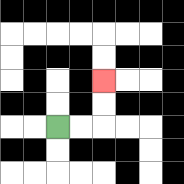{'start': '[2, 5]', 'end': '[4, 3]', 'path_directions': 'R,R,U,U', 'path_coordinates': '[[2, 5], [3, 5], [4, 5], [4, 4], [4, 3]]'}